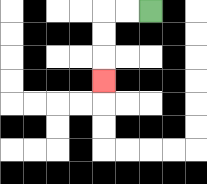{'start': '[6, 0]', 'end': '[4, 3]', 'path_directions': 'L,L,D,D,D', 'path_coordinates': '[[6, 0], [5, 0], [4, 0], [4, 1], [4, 2], [4, 3]]'}